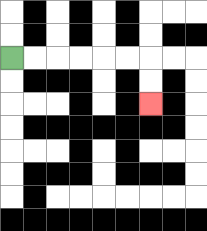{'start': '[0, 2]', 'end': '[6, 4]', 'path_directions': 'R,R,R,R,R,R,D,D', 'path_coordinates': '[[0, 2], [1, 2], [2, 2], [3, 2], [4, 2], [5, 2], [6, 2], [6, 3], [6, 4]]'}